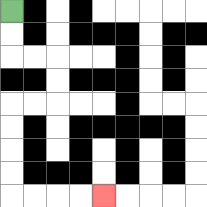{'start': '[0, 0]', 'end': '[4, 8]', 'path_directions': 'D,D,R,R,D,D,L,L,D,D,D,D,R,R,R,R', 'path_coordinates': '[[0, 0], [0, 1], [0, 2], [1, 2], [2, 2], [2, 3], [2, 4], [1, 4], [0, 4], [0, 5], [0, 6], [0, 7], [0, 8], [1, 8], [2, 8], [3, 8], [4, 8]]'}